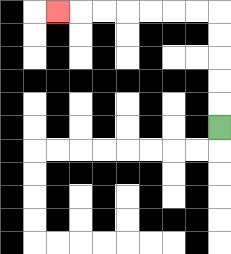{'start': '[9, 5]', 'end': '[2, 0]', 'path_directions': 'U,U,U,U,U,L,L,L,L,L,L,L', 'path_coordinates': '[[9, 5], [9, 4], [9, 3], [9, 2], [9, 1], [9, 0], [8, 0], [7, 0], [6, 0], [5, 0], [4, 0], [3, 0], [2, 0]]'}